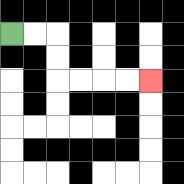{'start': '[0, 1]', 'end': '[6, 3]', 'path_directions': 'R,R,D,D,R,R,R,R', 'path_coordinates': '[[0, 1], [1, 1], [2, 1], [2, 2], [2, 3], [3, 3], [4, 3], [5, 3], [6, 3]]'}